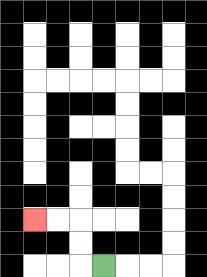{'start': '[4, 11]', 'end': '[1, 9]', 'path_directions': 'L,U,U,L,L', 'path_coordinates': '[[4, 11], [3, 11], [3, 10], [3, 9], [2, 9], [1, 9]]'}